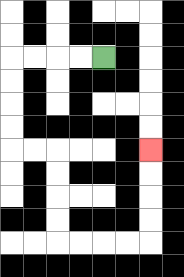{'start': '[4, 2]', 'end': '[6, 6]', 'path_directions': 'L,L,L,L,D,D,D,D,R,R,D,D,D,D,R,R,R,R,U,U,U,U', 'path_coordinates': '[[4, 2], [3, 2], [2, 2], [1, 2], [0, 2], [0, 3], [0, 4], [0, 5], [0, 6], [1, 6], [2, 6], [2, 7], [2, 8], [2, 9], [2, 10], [3, 10], [4, 10], [5, 10], [6, 10], [6, 9], [6, 8], [6, 7], [6, 6]]'}